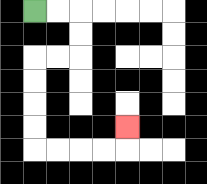{'start': '[1, 0]', 'end': '[5, 5]', 'path_directions': 'R,R,D,D,L,L,D,D,D,D,R,R,R,R,U', 'path_coordinates': '[[1, 0], [2, 0], [3, 0], [3, 1], [3, 2], [2, 2], [1, 2], [1, 3], [1, 4], [1, 5], [1, 6], [2, 6], [3, 6], [4, 6], [5, 6], [5, 5]]'}